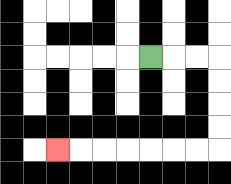{'start': '[6, 2]', 'end': '[2, 6]', 'path_directions': 'R,R,R,D,D,D,D,L,L,L,L,L,L,L', 'path_coordinates': '[[6, 2], [7, 2], [8, 2], [9, 2], [9, 3], [9, 4], [9, 5], [9, 6], [8, 6], [7, 6], [6, 6], [5, 6], [4, 6], [3, 6], [2, 6]]'}